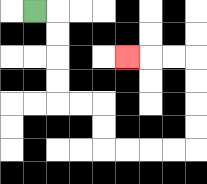{'start': '[1, 0]', 'end': '[5, 2]', 'path_directions': 'R,D,D,D,D,R,R,D,D,R,R,R,R,U,U,U,U,L,L,L', 'path_coordinates': '[[1, 0], [2, 0], [2, 1], [2, 2], [2, 3], [2, 4], [3, 4], [4, 4], [4, 5], [4, 6], [5, 6], [6, 6], [7, 6], [8, 6], [8, 5], [8, 4], [8, 3], [8, 2], [7, 2], [6, 2], [5, 2]]'}